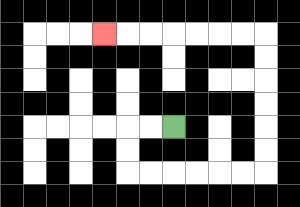{'start': '[7, 5]', 'end': '[4, 1]', 'path_directions': 'L,L,D,D,R,R,R,R,R,R,U,U,U,U,U,U,L,L,L,L,L,L,L', 'path_coordinates': '[[7, 5], [6, 5], [5, 5], [5, 6], [5, 7], [6, 7], [7, 7], [8, 7], [9, 7], [10, 7], [11, 7], [11, 6], [11, 5], [11, 4], [11, 3], [11, 2], [11, 1], [10, 1], [9, 1], [8, 1], [7, 1], [6, 1], [5, 1], [4, 1]]'}